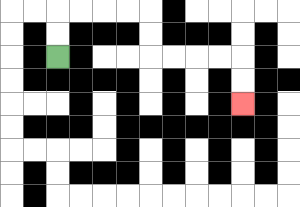{'start': '[2, 2]', 'end': '[10, 4]', 'path_directions': 'U,U,R,R,R,R,D,D,R,R,R,R,D,D', 'path_coordinates': '[[2, 2], [2, 1], [2, 0], [3, 0], [4, 0], [5, 0], [6, 0], [6, 1], [6, 2], [7, 2], [8, 2], [9, 2], [10, 2], [10, 3], [10, 4]]'}